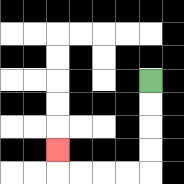{'start': '[6, 3]', 'end': '[2, 6]', 'path_directions': 'D,D,D,D,L,L,L,L,U', 'path_coordinates': '[[6, 3], [6, 4], [6, 5], [6, 6], [6, 7], [5, 7], [4, 7], [3, 7], [2, 7], [2, 6]]'}